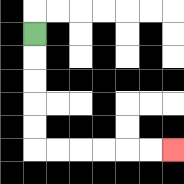{'start': '[1, 1]', 'end': '[7, 6]', 'path_directions': 'D,D,D,D,D,R,R,R,R,R,R', 'path_coordinates': '[[1, 1], [1, 2], [1, 3], [1, 4], [1, 5], [1, 6], [2, 6], [3, 6], [4, 6], [5, 6], [6, 6], [7, 6]]'}